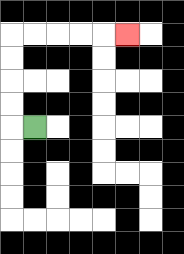{'start': '[1, 5]', 'end': '[5, 1]', 'path_directions': 'L,U,U,U,U,R,R,R,R,R', 'path_coordinates': '[[1, 5], [0, 5], [0, 4], [0, 3], [0, 2], [0, 1], [1, 1], [2, 1], [3, 1], [4, 1], [5, 1]]'}